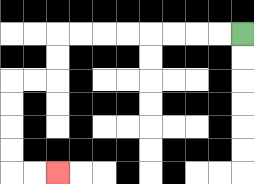{'start': '[10, 1]', 'end': '[2, 7]', 'path_directions': 'L,L,L,L,L,L,L,L,D,D,L,L,D,D,D,D,R,R', 'path_coordinates': '[[10, 1], [9, 1], [8, 1], [7, 1], [6, 1], [5, 1], [4, 1], [3, 1], [2, 1], [2, 2], [2, 3], [1, 3], [0, 3], [0, 4], [0, 5], [0, 6], [0, 7], [1, 7], [2, 7]]'}